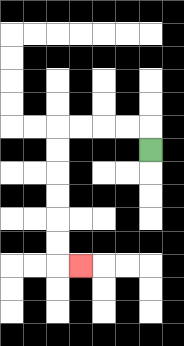{'start': '[6, 6]', 'end': '[3, 11]', 'path_directions': 'U,L,L,L,L,D,D,D,D,D,D,R', 'path_coordinates': '[[6, 6], [6, 5], [5, 5], [4, 5], [3, 5], [2, 5], [2, 6], [2, 7], [2, 8], [2, 9], [2, 10], [2, 11], [3, 11]]'}